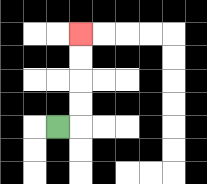{'start': '[2, 5]', 'end': '[3, 1]', 'path_directions': 'R,U,U,U,U', 'path_coordinates': '[[2, 5], [3, 5], [3, 4], [3, 3], [3, 2], [3, 1]]'}